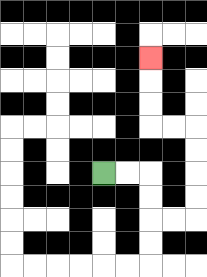{'start': '[4, 7]', 'end': '[6, 2]', 'path_directions': 'R,R,D,D,R,R,U,U,U,U,L,L,U,U,U', 'path_coordinates': '[[4, 7], [5, 7], [6, 7], [6, 8], [6, 9], [7, 9], [8, 9], [8, 8], [8, 7], [8, 6], [8, 5], [7, 5], [6, 5], [6, 4], [6, 3], [6, 2]]'}